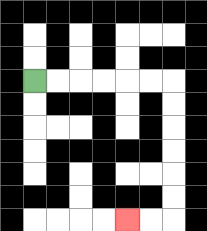{'start': '[1, 3]', 'end': '[5, 9]', 'path_directions': 'R,R,R,R,R,R,D,D,D,D,D,D,L,L', 'path_coordinates': '[[1, 3], [2, 3], [3, 3], [4, 3], [5, 3], [6, 3], [7, 3], [7, 4], [7, 5], [7, 6], [7, 7], [7, 8], [7, 9], [6, 9], [5, 9]]'}